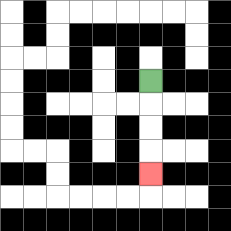{'start': '[6, 3]', 'end': '[6, 7]', 'path_directions': 'D,D,D,D', 'path_coordinates': '[[6, 3], [6, 4], [6, 5], [6, 6], [6, 7]]'}